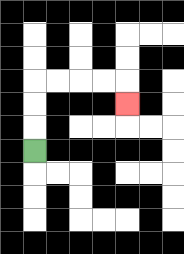{'start': '[1, 6]', 'end': '[5, 4]', 'path_directions': 'U,U,U,R,R,R,R,D', 'path_coordinates': '[[1, 6], [1, 5], [1, 4], [1, 3], [2, 3], [3, 3], [4, 3], [5, 3], [5, 4]]'}